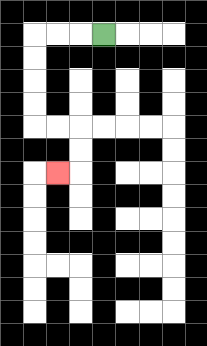{'start': '[4, 1]', 'end': '[2, 7]', 'path_directions': 'L,L,L,D,D,D,D,R,R,D,D,L', 'path_coordinates': '[[4, 1], [3, 1], [2, 1], [1, 1], [1, 2], [1, 3], [1, 4], [1, 5], [2, 5], [3, 5], [3, 6], [3, 7], [2, 7]]'}